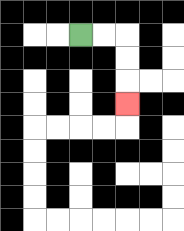{'start': '[3, 1]', 'end': '[5, 4]', 'path_directions': 'R,R,D,D,D', 'path_coordinates': '[[3, 1], [4, 1], [5, 1], [5, 2], [5, 3], [5, 4]]'}